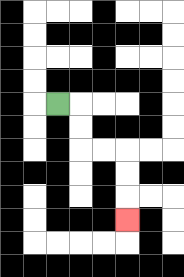{'start': '[2, 4]', 'end': '[5, 9]', 'path_directions': 'R,D,D,R,R,D,D,D', 'path_coordinates': '[[2, 4], [3, 4], [3, 5], [3, 6], [4, 6], [5, 6], [5, 7], [5, 8], [5, 9]]'}